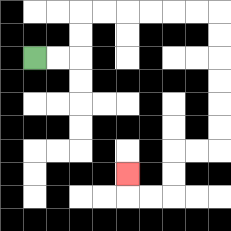{'start': '[1, 2]', 'end': '[5, 7]', 'path_directions': 'R,R,U,U,R,R,R,R,R,R,D,D,D,D,D,D,L,L,D,D,L,L,U', 'path_coordinates': '[[1, 2], [2, 2], [3, 2], [3, 1], [3, 0], [4, 0], [5, 0], [6, 0], [7, 0], [8, 0], [9, 0], [9, 1], [9, 2], [9, 3], [9, 4], [9, 5], [9, 6], [8, 6], [7, 6], [7, 7], [7, 8], [6, 8], [5, 8], [5, 7]]'}